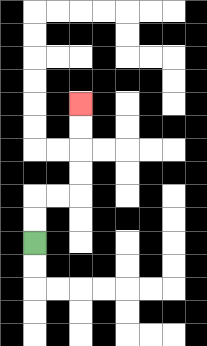{'start': '[1, 10]', 'end': '[3, 4]', 'path_directions': 'U,U,R,R,U,U,U,U', 'path_coordinates': '[[1, 10], [1, 9], [1, 8], [2, 8], [3, 8], [3, 7], [3, 6], [3, 5], [3, 4]]'}